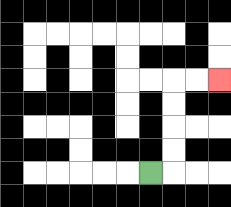{'start': '[6, 7]', 'end': '[9, 3]', 'path_directions': 'R,U,U,U,U,R,R', 'path_coordinates': '[[6, 7], [7, 7], [7, 6], [7, 5], [7, 4], [7, 3], [8, 3], [9, 3]]'}